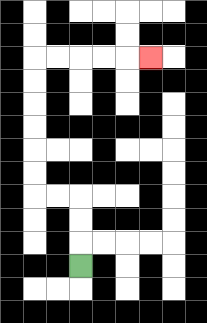{'start': '[3, 11]', 'end': '[6, 2]', 'path_directions': 'U,U,U,L,L,U,U,U,U,U,U,R,R,R,R,R', 'path_coordinates': '[[3, 11], [3, 10], [3, 9], [3, 8], [2, 8], [1, 8], [1, 7], [1, 6], [1, 5], [1, 4], [1, 3], [1, 2], [2, 2], [3, 2], [4, 2], [5, 2], [6, 2]]'}